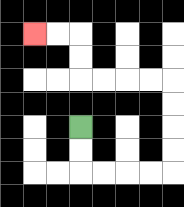{'start': '[3, 5]', 'end': '[1, 1]', 'path_directions': 'D,D,R,R,R,R,U,U,U,U,L,L,L,L,U,U,L,L', 'path_coordinates': '[[3, 5], [3, 6], [3, 7], [4, 7], [5, 7], [6, 7], [7, 7], [7, 6], [7, 5], [7, 4], [7, 3], [6, 3], [5, 3], [4, 3], [3, 3], [3, 2], [3, 1], [2, 1], [1, 1]]'}